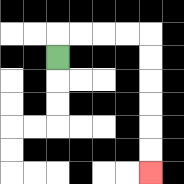{'start': '[2, 2]', 'end': '[6, 7]', 'path_directions': 'U,R,R,R,R,D,D,D,D,D,D', 'path_coordinates': '[[2, 2], [2, 1], [3, 1], [4, 1], [5, 1], [6, 1], [6, 2], [6, 3], [6, 4], [6, 5], [6, 6], [6, 7]]'}